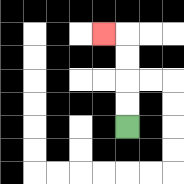{'start': '[5, 5]', 'end': '[4, 1]', 'path_directions': 'U,U,U,U,L', 'path_coordinates': '[[5, 5], [5, 4], [5, 3], [5, 2], [5, 1], [4, 1]]'}